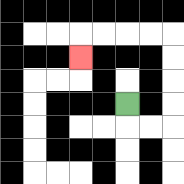{'start': '[5, 4]', 'end': '[3, 2]', 'path_directions': 'D,R,R,U,U,U,U,L,L,L,L,D', 'path_coordinates': '[[5, 4], [5, 5], [6, 5], [7, 5], [7, 4], [7, 3], [7, 2], [7, 1], [6, 1], [5, 1], [4, 1], [3, 1], [3, 2]]'}